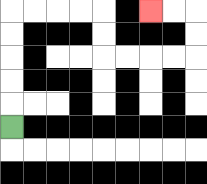{'start': '[0, 5]', 'end': '[6, 0]', 'path_directions': 'U,U,U,U,U,R,R,R,R,D,D,R,R,R,R,U,U,L,L', 'path_coordinates': '[[0, 5], [0, 4], [0, 3], [0, 2], [0, 1], [0, 0], [1, 0], [2, 0], [3, 0], [4, 0], [4, 1], [4, 2], [5, 2], [6, 2], [7, 2], [8, 2], [8, 1], [8, 0], [7, 0], [6, 0]]'}